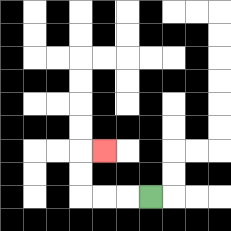{'start': '[6, 8]', 'end': '[4, 6]', 'path_directions': 'L,L,L,U,U,R', 'path_coordinates': '[[6, 8], [5, 8], [4, 8], [3, 8], [3, 7], [3, 6], [4, 6]]'}